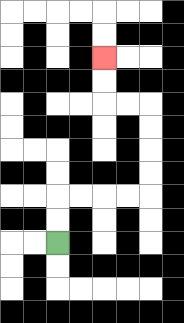{'start': '[2, 10]', 'end': '[4, 2]', 'path_directions': 'U,U,R,R,R,R,U,U,U,U,L,L,U,U', 'path_coordinates': '[[2, 10], [2, 9], [2, 8], [3, 8], [4, 8], [5, 8], [6, 8], [6, 7], [6, 6], [6, 5], [6, 4], [5, 4], [4, 4], [4, 3], [4, 2]]'}